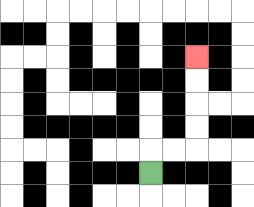{'start': '[6, 7]', 'end': '[8, 2]', 'path_directions': 'U,R,R,U,U,U,U', 'path_coordinates': '[[6, 7], [6, 6], [7, 6], [8, 6], [8, 5], [8, 4], [8, 3], [8, 2]]'}